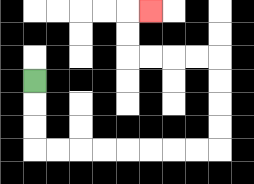{'start': '[1, 3]', 'end': '[6, 0]', 'path_directions': 'D,D,D,R,R,R,R,R,R,R,R,U,U,U,U,L,L,L,L,U,U,R', 'path_coordinates': '[[1, 3], [1, 4], [1, 5], [1, 6], [2, 6], [3, 6], [4, 6], [5, 6], [6, 6], [7, 6], [8, 6], [9, 6], [9, 5], [9, 4], [9, 3], [9, 2], [8, 2], [7, 2], [6, 2], [5, 2], [5, 1], [5, 0], [6, 0]]'}